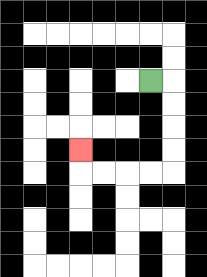{'start': '[6, 3]', 'end': '[3, 6]', 'path_directions': 'R,D,D,D,D,L,L,L,L,U', 'path_coordinates': '[[6, 3], [7, 3], [7, 4], [7, 5], [7, 6], [7, 7], [6, 7], [5, 7], [4, 7], [3, 7], [3, 6]]'}